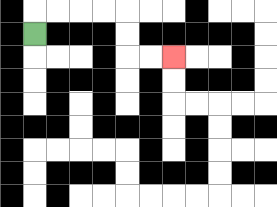{'start': '[1, 1]', 'end': '[7, 2]', 'path_directions': 'U,R,R,R,R,D,D,R,R', 'path_coordinates': '[[1, 1], [1, 0], [2, 0], [3, 0], [4, 0], [5, 0], [5, 1], [5, 2], [6, 2], [7, 2]]'}